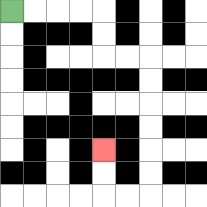{'start': '[0, 0]', 'end': '[4, 6]', 'path_directions': 'R,R,R,R,D,D,R,R,D,D,D,D,D,D,L,L,U,U', 'path_coordinates': '[[0, 0], [1, 0], [2, 0], [3, 0], [4, 0], [4, 1], [4, 2], [5, 2], [6, 2], [6, 3], [6, 4], [6, 5], [6, 6], [6, 7], [6, 8], [5, 8], [4, 8], [4, 7], [4, 6]]'}